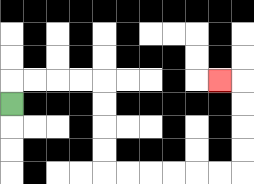{'start': '[0, 4]', 'end': '[9, 3]', 'path_directions': 'U,R,R,R,R,D,D,D,D,R,R,R,R,R,R,U,U,U,U,L', 'path_coordinates': '[[0, 4], [0, 3], [1, 3], [2, 3], [3, 3], [4, 3], [4, 4], [4, 5], [4, 6], [4, 7], [5, 7], [6, 7], [7, 7], [8, 7], [9, 7], [10, 7], [10, 6], [10, 5], [10, 4], [10, 3], [9, 3]]'}